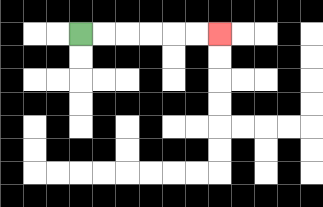{'start': '[3, 1]', 'end': '[9, 1]', 'path_directions': 'R,R,R,R,R,R', 'path_coordinates': '[[3, 1], [4, 1], [5, 1], [6, 1], [7, 1], [8, 1], [9, 1]]'}